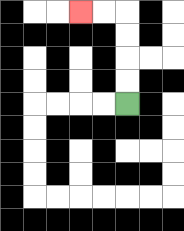{'start': '[5, 4]', 'end': '[3, 0]', 'path_directions': 'U,U,U,U,L,L', 'path_coordinates': '[[5, 4], [5, 3], [5, 2], [5, 1], [5, 0], [4, 0], [3, 0]]'}